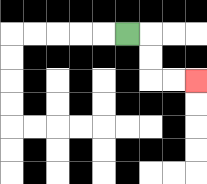{'start': '[5, 1]', 'end': '[8, 3]', 'path_directions': 'R,D,D,R,R', 'path_coordinates': '[[5, 1], [6, 1], [6, 2], [6, 3], [7, 3], [8, 3]]'}